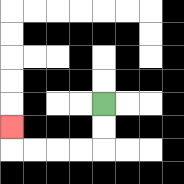{'start': '[4, 4]', 'end': '[0, 5]', 'path_directions': 'D,D,L,L,L,L,U', 'path_coordinates': '[[4, 4], [4, 5], [4, 6], [3, 6], [2, 6], [1, 6], [0, 6], [0, 5]]'}